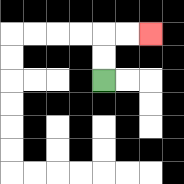{'start': '[4, 3]', 'end': '[6, 1]', 'path_directions': 'U,U,R,R', 'path_coordinates': '[[4, 3], [4, 2], [4, 1], [5, 1], [6, 1]]'}